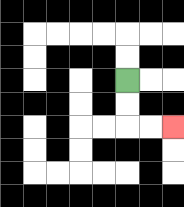{'start': '[5, 3]', 'end': '[7, 5]', 'path_directions': 'D,D,R,R', 'path_coordinates': '[[5, 3], [5, 4], [5, 5], [6, 5], [7, 5]]'}